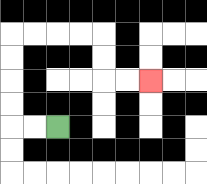{'start': '[2, 5]', 'end': '[6, 3]', 'path_directions': 'L,L,U,U,U,U,R,R,R,R,D,D,R,R', 'path_coordinates': '[[2, 5], [1, 5], [0, 5], [0, 4], [0, 3], [0, 2], [0, 1], [1, 1], [2, 1], [3, 1], [4, 1], [4, 2], [4, 3], [5, 3], [6, 3]]'}